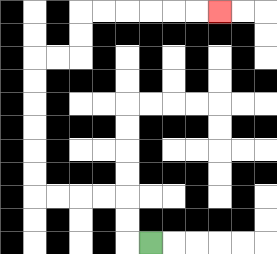{'start': '[6, 10]', 'end': '[9, 0]', 'path_directions': 'L,U,U,L,L,L,L,U,U,U,U,U,U,R,R,U,U,R,R,R,R,R,R', 'path_coordinates': '[[6, 10], [5, 10], [5, 9], [5, 8], [4, 8], [3, 8], [2, 8], [1, 8], [1, 7], [1, 6], [1, 5], [1, 4], [1, 3], [1, 2], [2, 2], [3, 2], [3, 1], [3, 0], [4, 0], [5, 0], [6, 0], [7, 0], [8, 0], [9, 0]]'}